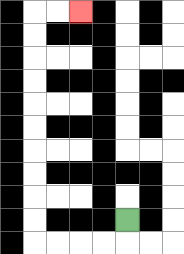{'start': '[5, 9]', 'end': '[3, 0]', 'path_directions': 'D,L,L,L,L,U,U,U,U,U,U,U,U,U,U,R,R', 'path_coordinates': '[[5, 9], [5, 10], [4, 10], [3, 10], [2, 10], [1, 10], [1, 9], [1, 8], [1, 7], [1, 6], [1, 5], [1, 4], [1, 3], [1, 2], [1, 1], [1, 0], [2, 0], [3, 0]]'}